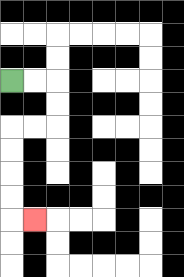{'start': '[0, 3]', 'end': '[1, 9]', 'path_directions': 'R,R,D,D,L,L,D,D,D,D,R', 'path_coordinates': '[[0, 3], [1, 3], [2, 3], [2, 4], [2, 5], [1, 5], [0, 5], [0, 6], [0, 7], [0, 8], [0, 9], [1, 9]]'}